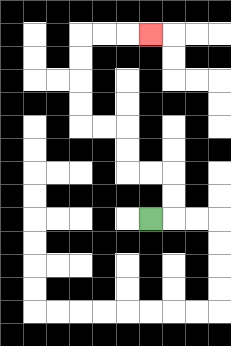{'start': '[6, 9]', 'end': '[6, 1]', 'path_directions': 'R,U,U,L,L,U,U,L,L,U,U,U,U,R,R,R', 'path_coordinates': '[[6, 9], [7, 9], [7, 8], [7, 7], [6, 7], [5, 7], [5, 6], [5, 5], [4, 5], [3, 5], [3, 4], [3, 3], [3, 2], [3, 1], [4, 1], [5, 1], [6, 1]]'}